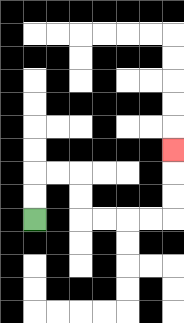{'start': '[1, 9]', 'end': '[7, 6]', 'path_directions': 'U,U,R,R,D,D,R,R,R,R,U,U,U', 'path_coordinates': '[[1, 9], [1, 8], [1, 7], [2, 7], [3, 7], [3, 8], [3, 9], [4, 9], [5, 9], [6, 9], [7, 9], [7, 8], [7, 7], [7, 6]]'}